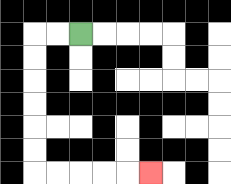{'start': '[3, 1]', 'end': '[6, 7]', 'path_directions': 'L,L,D,D,D,D,D,D,R,R,R,R,R', 'path_coordinates': '[[3, 1], [2, 1], [1, 1], [1, 2], [1, 3], [1, 4], [1, 5], [1, 6], [1, 7], [2, 7], [3, 7], [4, 7], [5, 7], [6, 7]]'}